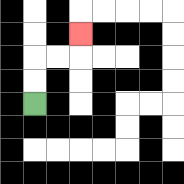{'start': '[1, 4]', 'end': '[3, 1]', 'path_directions': 'U,U,R,R,U', 'path_coordinates': '[[1, 4], [1, 3], [1, 2], [2, 2], [3, 2], [3, 1]]'}